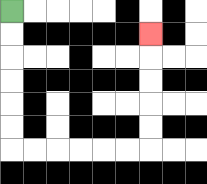{'start': '[0, 0]', 'end': '[6, 1]', 'path_directions': 'D,D,D,D,D,D,R,R,R,R,R,R,U,U,U,U,U', 'path_coordinates': '[[0, 0], [0, 1], [0, 2], [0, 3], [0, 4], [0, 5], [0, 6], [1, 6], [2, 6], [3, 6], [4, 6], [5, 6], [6, 6], [6, 5], [6, 4], [6, 3], [6, 2], [6, 1]]'}